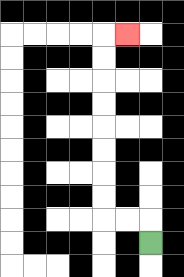{'start': '[6, 10]', 'end': '[5, 1]', 'path_directions': 'U,L,L,U,U,U,U,U,U,U,U,R', 'path_coordinates': '[[6, 10], [6, 9], [5, 9], [4, 9], [4, 8], [4, 7], [4, 6], [4, 5], [4, 4], [4, 3], [4, 2], [4, 1], [5, 1]]'}